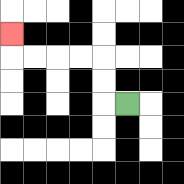{'start': '[5, 4]', 'end': '[0, 1]', 'path_directions': 'L,U,U,L,L,L,L,U', 'path_coordinates': '[[5, 4], [4, 4], [4, 3], [4, 2], [3, 2], [2, 2], [1, 2], [0, 2], [0, 1]]'}